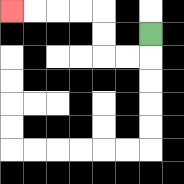{'start': '[6, 1]', 'end': '[0, 0]', 'path_directions': 'D,L,L,U,U,L,L,L,L', 'path_coordinates': '[[6, 1], [6, 2], [5, 2], [4, 2], [4, 1], [4, 0], [3, 0], [2, 0], [1, 0], [0, 0]]'}